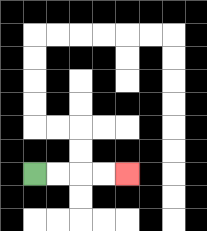{'start': '[1, 7]', 'end': '[5, 7]', 'path_directions': 'R,R,R,R', 'path_coordinates': '[[1, 7], [2, 7], [3, 7], [4, 7], [5, 7]]'}